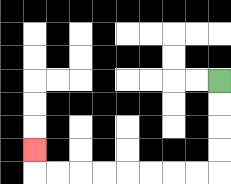{'start': '[9, 3]', 'end': '[1, 6]', 'path_directions': 'D,D,D,D,L,L,L,L,L,L,L,L,U', 'path_coordinates': '[[9, 3], [9, 4], [9, 5], [9, 6], [9, 7], [8, 7], [7, 7], [6, 7], [5, 7], [4, 7], [3, 7], [2, 7], [1, 7], [1, 6]]'}